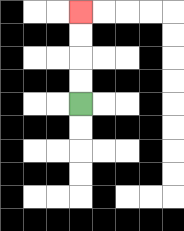{'start': '[3, 4]', 'end': '[3, 0]', 'path_directions': 'U,U,U,U', 'path_coordinates': '[[3, 4], [3, 3], [3, 2], [3, 1], [3, 0]]'}